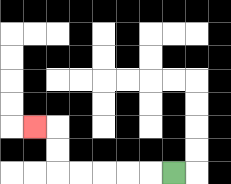{'start': '[7, 7]', 'end': '[1, 5]', 'path_directions': 'L,L,L,L,L,U,U,L', 'path_coordinates': '[[7, 7], [6, 7], [5, 7], [4, 7], [3, 7], [2, 7], [2, 6], [2, 5], [1, 5]]'}